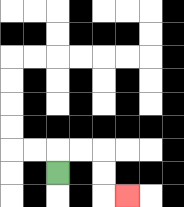{'start': '[2, 7]', 'end': '[5, 8]', 'path_directions': 'U,R,R,D,D,R', 'path_coordinates': '[[2, 7], [2, 6], [3, 6], [4, 6], [4, 7], [4, 8], [5, 8]]'}